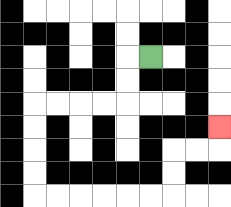{'start': '[6, 2]', 'end': '[9, 5]', 'path_directions': 'L,D,D,L,L,L,L,D,D,D,D,R,R,R,R,R,R,U,U,R,R,U', 'path_coordinates': '[[6, 2], [5, 2], [5, 3], [5, 4], [4, 4], [3, 4], [2, 4], [1, 4], [1, 5], [1, 6], [1, 7], [1, 8], [2, 8], [3, 8], [4, 8], [5, 8], [6, 8], [7, 8], [7, 7], [7, 6], [8, 6], [9, 6], [9, 5]]'}